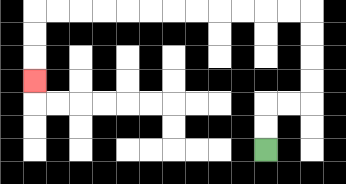{'start': '[11, 6]', 'end': '[1, 3]', 'path_directions': 'U,U,R,R,U,U,U,U,L,L,L,L,L,L,L,L,L,L,L,L,D,D,D', 'path_coordinates': '[[11, 6], [11, 5], [11, 4], [12, 4], [13, 4], [13, 3], [13, 2], [13, 1], [13, 0], [12, 0], [11, 0], [10, 0], [9, 0], [8, 0], [7, 0], [6, 0], [5, 0], [4, 0], [3, 0], [2, 0], [1, 0], [1, 1], [1, 2], [1, 3]]'}